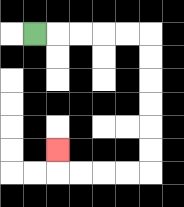{'start': '[1, 1]', 'end': '[2, 6]', 'path_directions': 'R,R,R,R,R,D,D,D,D,D,D,L,L,L,L,U', 'path_coordinates': '[[1, 1], [2, 1], [3, 1], [4, 1], [5, 1], [6, 1], [6, 2], [6, 3], [6, 4], [6, 5], [6, 6], [6, 7], [5, 7], [4, 7], [3, 7], [2, 7], [2, 6]]'}